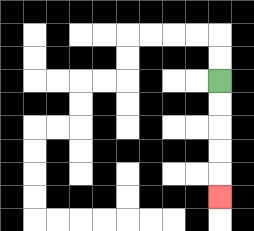{'start': '[9, 3]', 'end': '[9, 8]', 'path_directions': 'D,D,D,D,D', 'path_coordinates': '[[9, 3], [9, 4], [9, 5], [9, 6], [9, 7], [9, 8]]'}